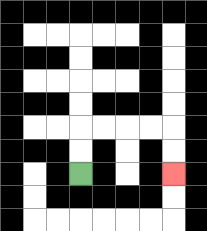{'start': '[3, 7]', 'end': '[7, 7]', 'path_directions': 'U,U,R,R,R,R,D,D', 'path_coordinates': '[[3, 7], [3, 6], [3, 5], [4, 5], [5, 5], [6, 5], [7, 5], [7, 6], [7, 7]]'}